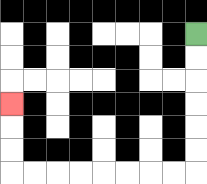{'start': '[8, 1]', 'end': '[0, 4]', 'path_directions': 'D,D,D,D,D,D,L,L,L,L,L,L,L,L,U,U,U', 'path_coordinates': '[[8, 1], [8, 2], [8, 3], [8, 4], [8, 5], [8, 6], [8, 7], [7, 7], [6, 7], [5, 7], [4, 7], [3, 7], [2, 7], [1, 7], [0, 7], [0, 6], [0, 5], [0, 4]]'}